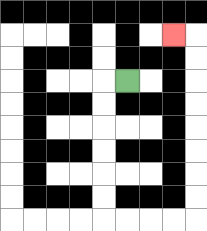{'start': '[5, 3]', 'end': '[7, 1]', 'path_directions': 'L,D,D,D,D,D,D,R,R,R,R,U,U,U,U,U,U,U,U,L', 'path_coordinates': '[[5, 3], [4, 3], [4, 4], [4, 5], [4, 6], [4, 7], [4, 8], [4, 9], [5, 9], [6, 9], [7, 9], [8, 9], [8, 8], [8, 7], [8, 6], [8, 5], [8, 4], [8, 3], [8, 2], [8, 1], [7, 1]]'}